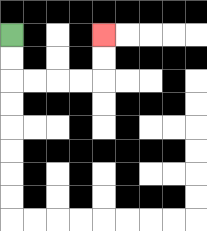{'start': '[0, 1]', 'end': '[4, 1]', 'path_directions': 'D,D,R,R,R,R,U,U', 'path_coordinates': '[[0, 1], [0, 2], [0, 3], [1, 3], [2, 3], [3, 3], [4, 3], [4, 2], [4, 1]]'}